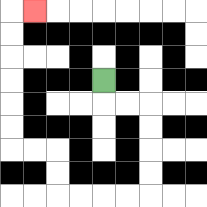{'start': '[4, 3]', 'end': '[1, 0]', 'path_directions': 'D,R,R,D,D,D,D,L,L,L,L,U,U,L,L,U,U,U,U,U,U,R', 'path_coordinates': '[[4, 3], [4, 4], [5, 4], [6, 4], [6, 5], [6, 6], [6, 7], [6, 8], [5, 8], [4, 8], [3, 8], [2, 8], [2, 7], [2, 6], [1, 6], [0, 6], [0, 5], [0, 4], [0, 3], [0, 2], [0, 1], [0, 0], [1, 0]]'}